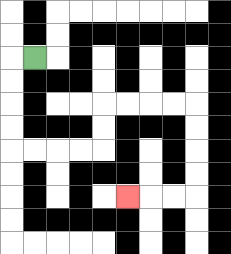{'start': '[1, 2]', 'end': '[5, 8]', 'path_directions': 'L,D,D,D,D,R,R,R,R,U,U,R,R,R,R,D,D,D,D,L,L,L', 'path_coordinates': '[[1, 2], [0, 2], [0, 3], [0, 4], [0, 5], [0, 6], [1, 6], [2, 6], [3, 6], [4, 6], [4, 5], [4, 4], [5, 4], [6, 4], [7, 4], [8, 4], [8, 5], [8, 6], [8, 7], [8, 8], [7, 8], [6, 8], [5, 8]]'}